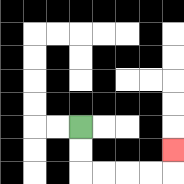{'start': '[3, 5]', 'end': '[7, 6]', 'path_directions': 'D,D,R,R,R,R,U', 'path_coordinates': '[[3, 5], [3, 6], [3, 7], [4, 7], [5, 7], [6, 7], [7, 7], [7, 6]]'}